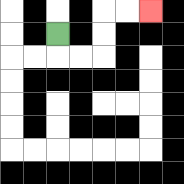{'start': '[2, 1]', 'end': '[6, 0]', 'path_directions': 'D,R,R,U,U,R,R', 'path_coordinates': '[[2, 1], [2, 2], [3, 2], [4, 2], [4, 1], [4, 0], [5, 0], [6, 0]]'}